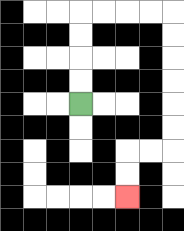{'start': '[3, 4]', 'end': '[5, 8]', 'path_directions': 'U,U,U,U,R,R,R,R,D,D,D,D,D,D,L,L,D,D', 'path_coordinates': '[[3, 4], [3, 3], [3, 2], [3, 1], [3, 0], [4, 0], [5, 0], [6, 0], [7, 0], [7, 1], [7, 2], [7, 3], [7, 4], [7, 5], [7, 6], [6, 6], [5, 6], [5, 7], [5, 8]]'}